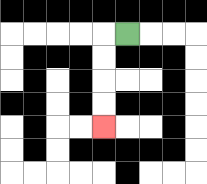{'start': '[5, 1]', 'end': '[4, 5]', 'path_directions': 'L,D,D,D,D', 'path_coordinates': '[[5, 1], [4, 1], [4, 2], [4, 3], [4, 4], [4, 5]]'}